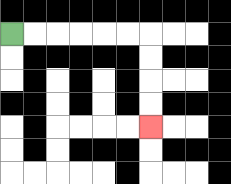{'start': '[0, 1]', 'end': '[6, 5]', 'path_directions': 'R,R,R,R,R,R,D,D,D,D', 'path_coordinates': '[[0, 1], [1, 1], [2, 1], [3, 1], [4, 1], [5, 1], [6, 1], [6, 2], [6, 3], [6, 4], [6, 5]]'}